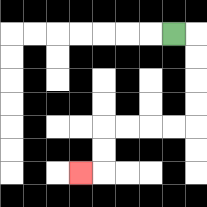{'start': '[7, 1]', 'end': '[3, 7]', 'path_directions': 'R,D,D,D,D,L,L,L,L,D,D,L', 'path_coordinates': '[[7, 1], [8, 1], [8, 2], [8, 3], [8, 4], [8, 5], [7, 5], [6, 5], [5, 5], [4, 5], [4, 6], [4, 7], [3, 7]]'}